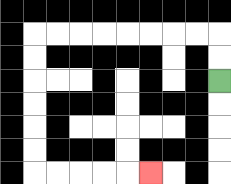{'start': '[9, 3]', 'end': '[6, 7]', 'path_directions': 'U,U,L,L,L,L,L,L,L,L,D,D,D,D,D,D,R,R,R,R,R', 'path_coordinates': '[[9, 3], [9, 2], [9, 1], [8, 1], [7, 1], [6, 1], [5, 1], [4, 1], [3, 1], [2, 1], [1, 1], [1, 2], [1, 3], [1, 4], [1, 5], [1, 6], [1, 7], [2, 7], [3, 7], [4, 7], [5, 7], [6, 7]]'}